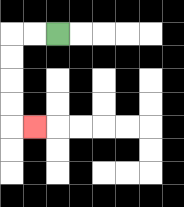{'start': '[2, 1]', 'end': '[1, 5]', 'path_directions': 'L,L,D,D,D,D,R', 'path_coordinates': '[[2, 1], [1, 1], [0, 1], [0, 2], [0, 3], [0, 4], [0, 5], [1, 5]]'}